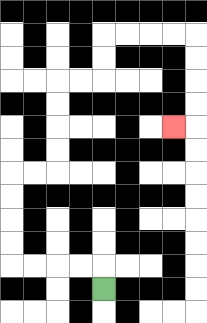{'start': '[4, 12]', 'end': '[7, 5]', 'path_directions': 'U,L,L,L,L,U,U,U,U,R,R,U,U,U,U,R,R,U,U,R,R,R,R,D,D,D,D,L', 'path_coordinates': '[[4, 12], [4, 11], [3, 11], [2, 11], [1, 11], [0, 11], [0, 10], [0, 9], [0, 8], [0, 7], [1, 7], [2, 7], [2, 6], [2, 5], [2, 4], [2, 3], [3, 3], [4, 3], [4, 2], [4, 1], [5, 1], [6, 1], [7, 1], [8, 1], [8, 2], [8, 3], [8, 4], [8, 5], [7, 5]]'}